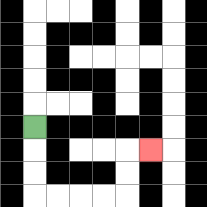{'start': '[1, 5]', 'end': '[6, 6]', 'path_directions': 'D,D,D,R,R,R,R,U,U,R', 'path_coordinates': '[[1, 5], [1, 6], [1, 7], [1, 8], [2, 8], [3, 8], [4, 8], [5, 8], [5, 7], [5, 6], [6, 6]]'}